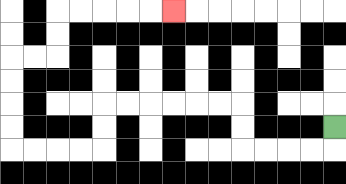{'start': '[14, 5]', 'end': '[7, 0]', 'path_directions': 'D,L,L,L,L,U,U,L,L,L,L,L,L,D,D,L,L,L,L,U,U,U,U,R,R,U,U,R,R,R,R,R', 'path_coordinates': '[[14, 5], [14, 6], [13, 6], [12, 6], [11, 6], [10, 6], [10, 5], [10, 4], [9, 4], [8, 4], [7, 4], [6, 4], [5, 4], [4, 4], [4, 5], [4, 6], [3, 6], [2, 6], [1, 6], [0, 6], [0, 5], [0, 4], [0, 3], [0, 2], [1, 2], [2, 2], [2, 1], [2, 0], [3, 0], [4, 0], [5, 0], [6, 0], [7, 0]]'}